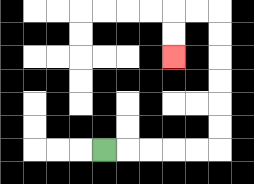{'start': '[4, 6]', 'end': '[7, 2]', 'path_directions': 'R,R,R,R,R,U,U,U,U,U,U,L,L,D,D', 'path_coordinates': '[[4, 6], [5, 6], [6, 6], [7, 6], [8, 6], [9, 6], [9, 5], [9, 4], [9, 3], [9, 2], [9, 1], [9, 0], [8, 0], [7, 0], [7, 1], [7, 2]]'}